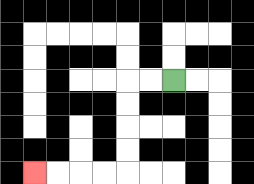{'start': '[7, 3]', 'end': '[1, 7]', 'path_directions': 'L,L,D,D,D,D,L,L,L,L', 'path_coordinates': '[[7, 3], [6, 3], [5, 3], [5, 4], [5, 5], [5, 6], [5, 7], [4, 7], [3, 7], [2, 7], [1, 7]]'}